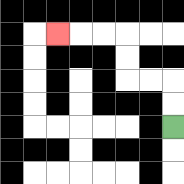{'start': '[7, 5]', 'end': '[2, 1]', 'path_directions': 'U,U,L,L,U,U,L,L,L', 'path_coordinates': '[[7, 5], [7, 4], [7, 3], [6, 3], [5, 3], [5, 2], [5, 1], [4, 1], [3, 1], [2, 1]]'}